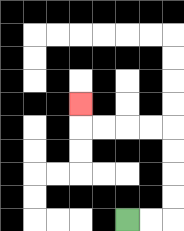{'start': '[5, 9]', 'end': '[3, 4]', 'path_directions': 'R,R,U,U,U,U,L,L,L,L,U', 'path_coordinates': '[[5, 9], [6, 9], [7, 9], [7, 8], [7, 7], [7, 6], [7, 5], [6, 5], [5, 5], [4, 5], [3, 5], [3, 4]]'}